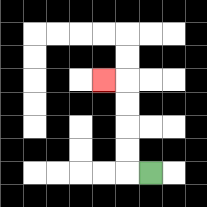{'start': '[6, 7]', 'end': '[4, 3]', 'path_directions': 'L,U,U,U,U,L', 'path_coordinates': '[[6, 7], [5, 7], [5, 6], [5, 5], [5, 4], [5, 3], [4, 3]]'}